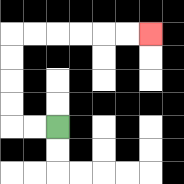{'start': '[2, 5]', 'end': '[6, 1]', 'path_directions': 'L,L,U,U,U,U,R,R,R,R,R,R', 'path_coordinates': '[[2, 5], [1, 5], [0, 5], [0, 4], [0, 3], [0, 2], [0, 1], [1, 1], [2, 1], [3, 1], [4, 1], [5, 1], [6, 1]]'}